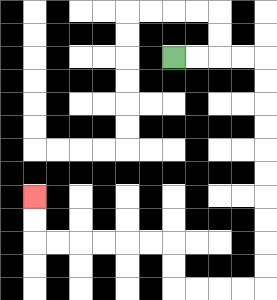{'start': '[7, 2]', 'end': '[1, 8]', 'path_directions': 'R,R,R,R,D,D,D,D,D,D,D,D,D,D,L,L,L,L,U,U,L,L,L,L,L,L,U,U', 'path_coordinates': '[[7, 2], [8, 2], [9, 2], [10, 2], [11, 2], [11, 3], [11, 4], [11, 5], [11, 6], [11, 7], [11, 8], [11, 9], [11, 10], [11, 11], [11, 12], [10, 12], [9, 12], [8, 12], [7, 12], [7, 11], [7, 10], [6, 10], [5, 10], [4, 10], [3, 10], [2, 10], [1, 10], [1, 9], [1, 8]]'}